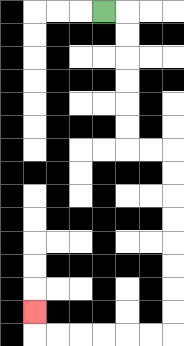{'start': '[4, 0]', 'end': '[1, 13]', 'path_directions': 'R,D,D,D,D,D,D,R,R,D,D,D,D,D,D,D,D,L,L,L,L,L,L,U', 'path_coordinates': '[[4, 0], [5, 0], [5, 1], [5, 2], [5, 3], [5, 4], [5, 5], [5, 6], [6, 6], [7, 6], [7, 7], [7, 8], [7, 9], [7, 10], [7, 11], [7, 12], [7, 13], [7, 14], [6, 14], [5, 14], [4, 14], [3, 14], [2, 14], [1, 14], [1, 13]]'}